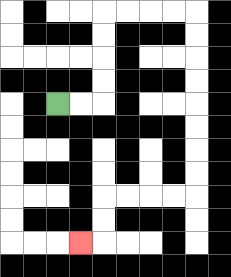{'start': '[2, 4]', 'end': '[3, 10]', 'path_directions': 'R,R,U,U,U,U,R,R,R,R,D,D,D,D,D,D,D,D,L,L,L,L,D,D,L', 'path_coordinates': '[[2, 4], [3, 4], [4, 4], [4, 3], [4, 2], [4, 1], [4, 0], [5, 0], [6, 0], [7, 0], [8, 0], [8, 1], [8, 2], [8, 3], [8, 4], [8, 5], [8, 6], [8, 7], [8, 8], [7, 8], [6, 8], [5, 8], [4, 8], [4, 9], [4, 10], [3, 10]]'}